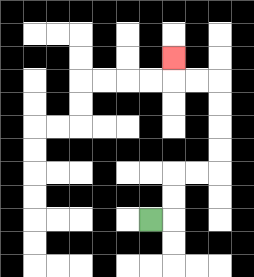{'start': '[6, 9]', 'end': '[7, 2]', 'path_directions': 'R,U,U,R,R,U,U,U,U,L,L,U', 'path_coordinates': '[[6, 9], [7, 9], [7, 8], [7, 7], [8, 7], [9, 7], [9, 6], [9, 5], [9, 4], [9, 3], [8, 3], [7, 3], [7, 2]]'}